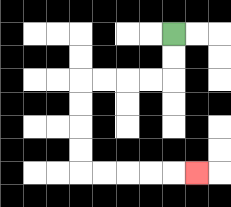{'start': '[7, 1]', 'end': '[8, 7]', 'path_directions': 'D,D,L,L,L,L,D,D,D,D,R,R,R,R,R', 'path_coordinates': '[[7, 1], [7, 2], [7, 3], [6, 3], [5, 3], [4, 3], [3, 3], [3, 4], [3, 5], [3, 6], [3, 7], [4, 7], [5, 7], [6, 7], [7, 7], [8, 7]]'}